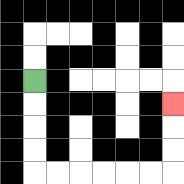{'start': '[1, 3]', 'end': '[7, 4]', 'path_directions': 'D,D,D,D,R,R,R,R,R,R,U,U,U', 'path_coordinates': '[[1, 3], [1, 4], [1, 5], [1, 6], [1, 7], [2, 7], [3, 7], [4, 7], [5, 7], [6, 7], [7, 7], [7, 6], [7, 5], [7, 4]]'}